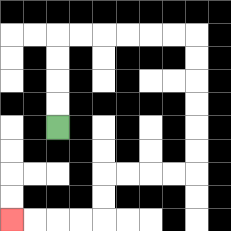{'start': '[2, 5]', 'end': '[0, 9]', 'path_directions': 'U,U,U,U,R,R,R,R,R,R,D,D,D,D,D,D,L,L,L,L,D,D,L,L,L,L', 'path_coordinates': '[[2, 5], [2, 4], [2, 3], [2, 2], [2, 1], [3, 1], [4, 1], [5, 1], [6, 1], [7, 1], [8, 1], [8, 2], [8, 3], [8, 4], [8, 5], [8, 6], [8, 7], [7, 7], [6, 7], [5, 7], [4, 7], [4, 8], [4, 9], [3, 9], [2, 9], [1, 9], [0, 9]]'}